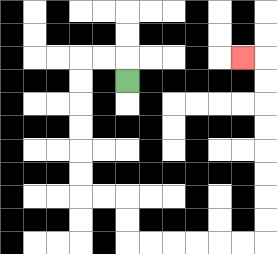{'start': '[5, 3]', 'end': '[10, 2]', 'path_directions': 'U,L,L,D,D,D,D,D,D,R,R,D,D,R,R,R,R,R,R,U,U,U,U,U,U,U,U,L', 'path_coordinates': '[[5, 3], [5, 2], [4, 2], [3, 2], [3, 3], [3, 4], [3, 5], [3, 6], [3, 7], [3, 8], [4, 8], [5, 8], [5, 9], [5, 10], [6, 10], [7, 10], [8, 10], [9, 10], [10, 10], [11, 10], [11, 9], [11, 8], [11, 7], [11, 6], [11, 5], [11, 4], [11, 3], [11, 2], [10, 2]]'}